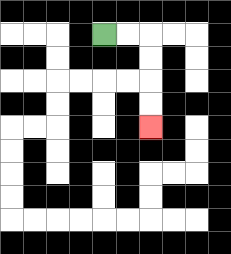{'start': '[4, 1]', 'end': '[6, 5]', 'path_directions': 'R,R,D,D,D,D', 'path_coordinates': '[[4, 1], [5, 1], [6, 1], [6, 2], [6, 3], [6, 4], [6, 5]]'}